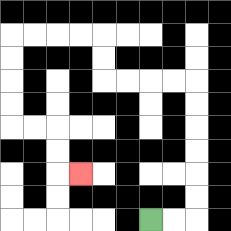{'start': '[6, 9]', 'end': '[3, 7]', 'path_directions': 'R,R,U,U,U,U,U,U,L,L,L,L,U,U,L,L,L,L,D,D,D,D,R,R,D,D,R', 'path_coordinates': '[[6, 9], [7, 9], [8, 9], [8, 8], [8, 7], [8, 6], [8, 5], [8, 4], [8, 3], [7, 3], [6, 3], [5, 3], [4, 3], [4, 2], [4, 1], [3, 1], [2, 1], [1, 1], [0, 1], [0, 2], [0, 3], [0, 4], [0, 5], [1, 5], [2, 5], [2, 6], [2, 7], [3, 7]]'}